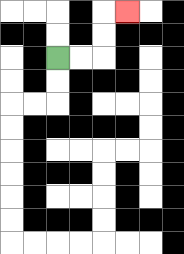{'start': '[2, 2]', 'end': '[5, 0]', 'path_directions': 'R,R,U,U,R', 'path_coordinates': '[[2, 2], [3, 2], [4, 2], [4, 1], [4, 0], [5, 0]]'}